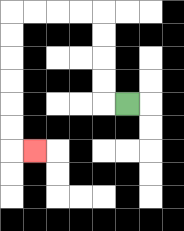{'start': '[5, 4]', 'end': '[1, 6]', 'path_directions': 'L,U,U,U,U,L,L,L,L,D,D,D,D,D,D,R', 'path_coordinates': '[[5, 4], [4, 4], [4, 3], [4, 2], [4, 1], [4, 0], [3, 0], [2, 0], [1, 0], [0, 0], [0, 1], [0, 2], [0, 3], [0, 4], [0, 5], [0, 6], [1, 6]]'}